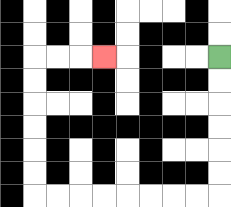{'start': '[9, 2]', 'end': '[4, 2]', 'path_directions': 'D,D,D,D,D,D,L,L,L,L,L,L,L,L,U,U,U,U,U,U,R,R,R', 'path_coordinates': '[[9, 2], [9, 3], [9, 4], [9, 5], [9, 6], [9, 7], [9, 8], [8, 8], [7, 8], [6, 8], [5, 8], [4, 8], [3, 8], [2, 8], [1, 8], [1, 7], [1, 6], [1, 5], [1, 4], [1, 3], [1, 2], [2, 2], [3, 2], [4, 2]]'}